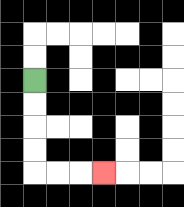{'start': '[1, 3]', 'end': '[4, 7]', 'path_directions': 'D,D,D,D,R,R,R', 'path_coordinates': '[[1, 3], [1, 4], [1, 5], [1, 6], [1, 7], [2, 7], [3, 7], [4, 7]]'}